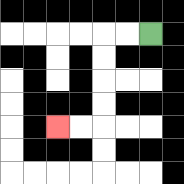{'start': '[6, 1]', 'end': '[2, 5]', 'path_directions': 'L,L,D,D,D,D,L,L', 'path_coordinates': '[[6, 1], [5, 1], [4, 1], [4, 2], [4, 3], [4, 4], [4, 5], [3, 5], [2, 5]]'}